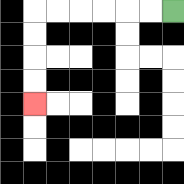{'start': '[7, 0]', 'end': '[1, 4]', 'path_directions': 'L,L,L,L,L,L,D,D,D,D', 'path_coordinates': '[[7, 0], [6, 0], [5, 0], [4, 0], [3, 0], [2, 0], [1, 0], [1, 1], [1, 2], [1, 3], [1, 4]]'}